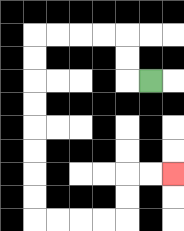{'start': '[6, 3]', 'end': '[7, 7]', 'path_directions': 'L,U,U,L,L,L,L,D,D,D,D,D,D,D,D,R,R,R,R,U,U,R,R', 'path_coordinates': '[[6, 3], [5, 3], [5, 2], [5, 1], [4, 1], [3, 1], [2, 1], [1, 1], [1, 2], [1, 3], [1, 4], [1, 5], [1, 6], [1, 7], [1, 8], [1, 9], [2, 9], [3, 9], [4, 9], [5, 9], [5, 8], [5, 7], [6, 7], [7, 7]]'}